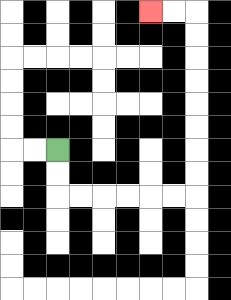{'start': '[2, 6]', 'end': '[6, 0]', 'path_directions': 'D,D,R,R,R,R,R,R,U,U,U,U,U,U,U,U,L,L', 'path_coordinates': '[[2, 6], [2, 7], [2, 8], [3, 8], [4, 8], [5, 8], [6, 8], [7, 8], [8, 8], [8, 7], [8, 6], [8, 5], [8, 4], [8, 3], [8, 2], [8, 1], [8, 0], [7, 0], [6, 0]]'}